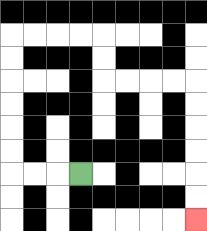{'start': '[3, 7]', 'end': '[8, 9]', 'path_directions': 'L,L,L,U,U,U,U,U,U,R,R,R,R,D,D,R,R,R,R,D,D,D,D,D,D', 'path_coordinates': '[[3, 7], [2, 7], [1, 7], [0, 7], [0, 6], [0, 5], [0, 4], [0, 3], [0, 2], [0, 1], [1, 1], [2, 1], [3, 1], [4, 1], [4, 2], [4, 3], [5, 3], [6, 3], [7, 3], [8, 3], [8, 4], [8, 5], [8, 6], [8, 7], [8, 8], [8, 9]]'}